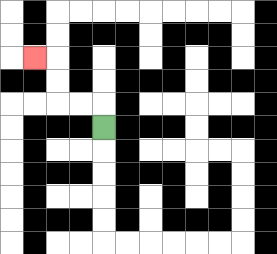{'start': '[4, 5]', 'end': '[1, 2]', 'path_directions': 'U,L,L,U,U,L', 'path_coordinates': '[[4, 5], [4, 4], [3, 4], [2, 4], [2, 3], [2, 2], [1, 2]]'}